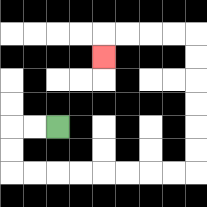{'start': '[2, 5]', 'end': '[4, 2]', 'path_directions': 'L,L,D,D,R,R,R,R,R,R,R,R,U,U,U,U,U,U,L,L,L,L,D', 'path_coordinates': '[[2, 5], [1, 5], [0, 5], [0, 6], [0, 7], [1, 7], [2, 7], [3, 7], [4, 7], [5, 7], [6, 7], [7, 7], [8, 7], [8, 6], [8, 5], [8, 4], [8, 3], [8, 2], [8, 1], [7, 1], [6, 1], [5, 1], [4, 1], [4, 2]]'}